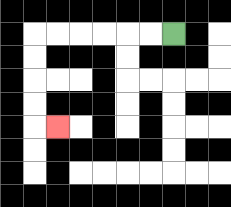{'start': '[7, 1]', 'end': '[2, 5]', 'path_directions': 'L,L,L,L,L,L,D,D,D,D,R', 'path_coordinates': '[[7, 1], [6, 1], [5, 1], [4, 1], [3, 1], [2, 1], [1, 1], [1, 2], [1, 3], [1, 4], [1, 5], [2, 5]]'}